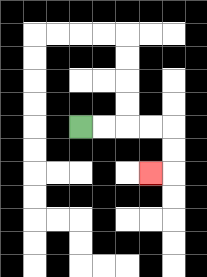{'start': '[3, 5]', 'end': '[6, 7]', 'path_directions': 'R,R,R,R,D,D,L', 'path_coordinates': '[[3, 5], [4, 5], [5, 5], [6, 5], [7, 5], [7, 6], [7, 7], [6, 7]]'}